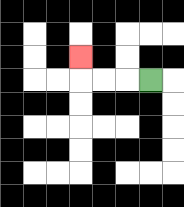{'start': '[6, 3]', 'end': '[3, 2]', 'path_directions': 'L,L,L,U', 'path_coordinates': '[[6, 3], [5, 3], [4, 3], [3, 3], [3, 2]]'}